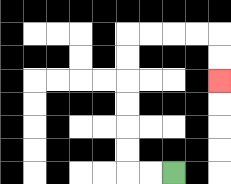{'start': '[7, 7]', 'end': '[9, 3]', 'path_directions': 'L,L,U,U,U,U,U,U,R,R,R,R,D,D', 'path_coordinates': '[[7, 7], [6, 7], [5, 7], [5, 6], [5, 5], [5, 4], [5, 3], [5, 2], [5, 1], [6, 1], [7, 1], [8, 1], [9, 1], [9, 2], [9, 3]]'}